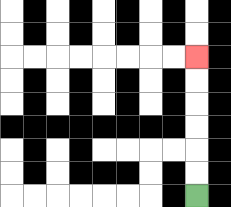{'start': '[8, 8]', 'end': '[8, 2]', 'path_directions': 'U,U,U,U,U,U', 'path_coordinates': '[[8, 8], [8, 7], [8, 6], [8, 5], [8, 4], [8, 3], [8, 2]]'}